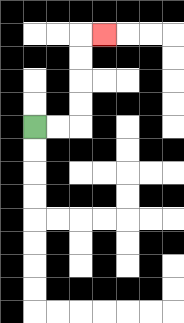{'start': '[1, 5]', 'end': '[4, 1]', 'path_directions': 'R,R,U,U,U,U,R', 'path_coordinates': '[[1, 5], [2, 5], [3, 5], [3, 4], [3, 3], [3, 2], [3, 1], [4, 1]]'}